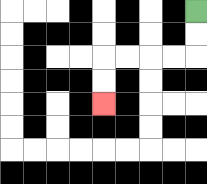{'start': '[8, 0]', 'end': '[4, 4]', 'path_directions': 'D,D,L,L,L,L,D,D', 'path_coordinates': '[[8, 0], [8, 1], [8, 2], [7, 2], [6, 2], [5, 2], [4, 2], [4, 3], [4, 4]]'}